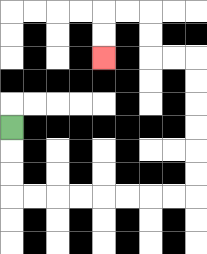{'start': '[0, 5]', 'end': '[4, 2]', 'path_directions': 'D,D,D,R,R,R,R,R,R,R,R,U,U,U,U,U,U,L,L,U,U,L,L,D,D', 'path_coordinates': '[[0, 5], [0, 6], [0, 7], [0, 8], [1, 8], [2, 8], [3, 8], [4, 8], [5, 8], [6, 8], [7, 8], [8, 8], [8, 7], [8, 6], [8, 5], [8, 4], [8, 3], [8, 2], [7, 2], [6, 2], [6, 1], [6, 0], [5, 0], [4, 0], [4, 1], [4, 2]]'}